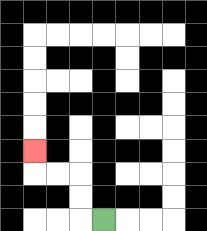{'start': '[4, 9]', 'end': '[1, 6]', 'path_directions': 'L,U,U,L,L,U', 'path_coordinates': '[[4, 9], [3, 9], [3, 8], [3, 7], [2, 7], [1, 7], [1, 6]]'}